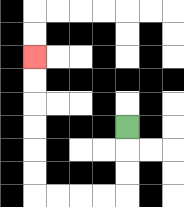{'start': '[5, 5]', 'end': '[1, 2]', 'path_directions': 'D,D,D,L,L,L,L,U,U,U,U,U,U', 'path_coordinates': '[[5, 5], [5, 6], [5, 7], [5, 8], [4, 8], [3, 8], [2, 8], [1, 8], [1, 7], [1, 6], [1, 5], [1, 4], [1, 3], [1, 2]]'}